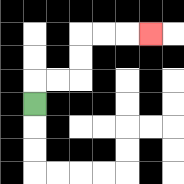{'start': '[1, 4]', 'end': '[6, 1]', 'path_directions': 'U,R,R,U,U,R,R,R', 'path_coordinates': '[[1, 4], [1, 3], [2, 3], [3, 3], [3, 2], [3, 1], [4, 1], [5, 1], [6, 1]]'}